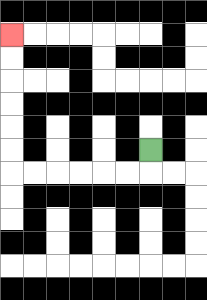{'start': '[6, 6]', 'end': '[0, 1]', 'path_directions': 'D,L,L,L,L,L,L,U,U,U,U,U,U', 'path_coordinates': '[[6, 6], [6, 7], [5, 7], [4, 7], [3, 7], [2, 7], [1, 7], [0, 7], [0, 6], [0, 5], [0, 4], [0, 3], [0, 2], [0, 1]]'}